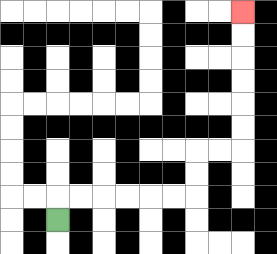{'start': '[2, 9]', 'end': '[10, 0]', 'path_directions': 'U,R,R,R,R,R,R,U,U,R,R,U,U,U,U,U,U', 'path_coordinates': '[[2, 9], [2, 8], [3, 8], [4, 8], [5, 8], [6, 8], [7, 8], [8, 8], [8, 7], [8, 6], [9, 6], [10, 6], [10, 5], [10, 4], [10, 3], [10, 2], [10, 1], [10, 0]]'}